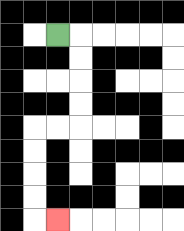{'start': '[2, 1]', 'end': '[2, 9]', 'path_directions': 'R,D,D,D,D,L,L,D,D,D,D,R', 'path_coordinates': '[[2, 1], [3, 1], [3, 2], [3, 3], [3, 4], [3, 5], [2, 5], [1, 5], [1, 6], [1, 7], [1, 8], [1, 9], [2, 9]]'}